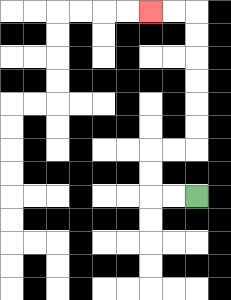{'start': '[8, 8]', 'end': '[6, 0]', 'path_directions': 'L,L,U,U,R,R,U,U,U,U,U,U,L,L', 'path_coordinates': '[[8, 8], [7, 8], [6, 8], [6, 7], [6, 6], [7, 6], [8, 6], [8, 5], [8, 4], [8, 3], [8, 2], [8, 1], [8, 0], [7, 0], [6, 0]]'}